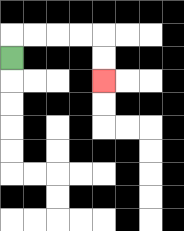{'start': '[0, 2]', 'end': '[4, 3]', 'path_directions': 'U,R,R,R,R,D,D', 'path_coordinates': '[[0, 2], [0, 1], [1, 1], [2, 1], [3, 1], [4, 1], [4, 2], [4, 3]]'}